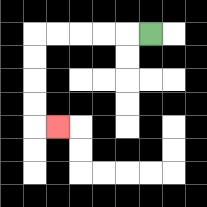{'start': '[6, 1]', 'end': '[2, 5]', 'path_directions': 'L,L,L,L,L,D,D,D,D,R', 'path_coordinates': '[[6, 1], [5, 1], [4, 1], [3, 1], [2, 1], [1, 1], [1, 2], [1, 3], [1, 4], [1, 5], [2, 5]]'}